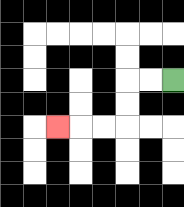{'start': '[7, 3]', 'end': '[2, 5]', 'path_directions': 'L,L,D,D,L,L,L', 'path_coordinates': '[[7, 3], [6, 3], [5, 3], [5, 4], [5, 5], [4, 5], [3, 5], [2, 5]]'}